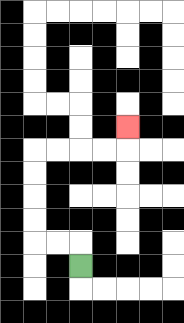{'start': '[3, 11]', 'end': '[5, 5]', 'path_directions': 'U,L,L,U,U,U,U,R,R,R,R,U', 'path_coordinates': '[[3, 11], [3, 10], [2, 10], [1, 10], [1, 9], [1, 8], [1, 7], [1, 6], [2, 6], [3, 6], [4, 6], [5, 6], [5, 5]]'}